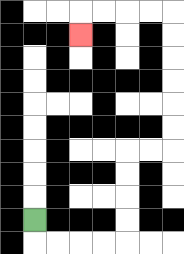{'start': '[1, 9]', 'end': '[3, 1]', 'path_directions': 'D,R,R,R,R,U,U,U,U,R,R,U,U,U,U,U,U,L,L,L,L,D', 'path_coordinates': '[[1, 9], [1, 10], [2, 10], [3, 10], [4, 10], [5, 10], [5, 9], [5, 8], [5, 7], [5, 6], [6, 6], [7, 6], [7, 5], [7, 4], [7, 3], [7, 2], [7, 1], [7, 0], [6, 0], [5, 0], [4, 0], [3, 0], [3, 1]]'}